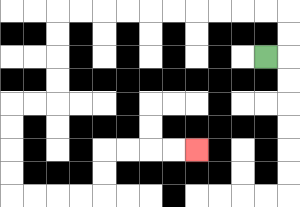{'start': '[11, 2]', 'end': '[8, 6]', 'path_directions': 'R,U,U,L,L,L,L,L,L,L,L,L,L,D,D,D,D,L,L,D,D,D,D,R,R,R,R,U,U,R,R,R,R', 'path_coordinates': '[[11, 2], [12, 2], [12, 1], [12, 0], [11, 0], [10, 0], [9, 0], [8, 0], [7, 0], [6, 0], [5, 0], [4, 0], [3, 0], [2, 0], [2, 1], [2, 2], [2, 3], [2, 4], [1, 4], [0, 4], [0, 5], [0, 6], [0, 7], [0, 8], [1, 8], [2, 8], [3, 8], [4, 8], [4, 7], [4, 6], [5, 6], [6, 6], [7, 6], [8, 6]]'}